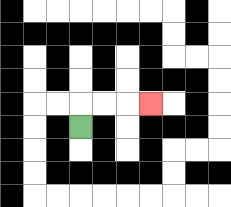{'start': '[3, 5]', 'end': '[6, 4]', 'path_directions': 'U,R,R,R', 'path_coordinates': '[[3, 5], [3, 4], [4, 4], [5, 4], [6, 4]]'}